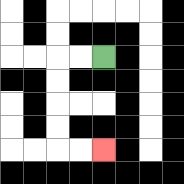{'start': '[4, 2]', 'end': '[4, 6]', 'path_directions': 'L,L,D,D,D,D,R,R', 'path_coordinates': '[[4, 2], [3, 2], [2, 2], [2, 3], [2, 4], [2, 5], [2, 6], [3, 6], [4, 6]]'}